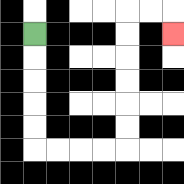{'start': '[1, 1]', 'end': '[7, 1]', 'path_directions': 'D,D,D,D,D,R,R,R,R,U,U,U,U,U,U,R,R,D', 'path_coordinates': '[[1, 1], [1, 2], [1, 3], [1, 4], [1, 5], [1, 6], [2, 6], [3, 6], [4, 6], [5, 6], [5, 5], [5, 4], [5, 3], [5, 2], [5, 1], [5, 0], [6, 0], [7, 0], [7, 1]]'}